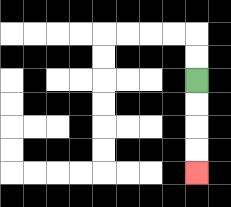{'start': '[8, 3]', 'end': '[8, 7]', 'path_directions': 'D,D,D,D', 'path_coordinates': '[[8, 3], [8, 4], [8, 5], [8, 6], [8, 7]]'}